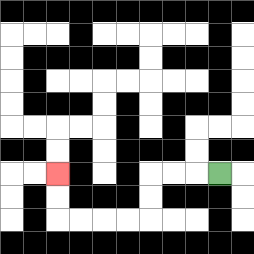{'start': '[9, 7]', 'end': '[2, 7]', 'path_directions': 'L,L,L,D,D,L,L,L,L,U,U', 'path_coordinates': '[[9, 7], [8, 7], [7, 7], [6, 7], [6, 8], [6, 9], [5, 9], [4, 9], [3, 9], [2, 9], [2, 8], [2, 7]]'}